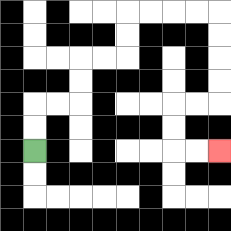{'start': '[1, 6]', 'end': '[9, 6]', 'path_directions': 'U,U,R,R,U,U,R,R,U,U,R,R,R,R,D,D,D,D,L,L,D,D,R,R', 'path_coordinates': '[[1, 6], [1, 5], [1, 4], [2, 4], [3, 4], [3, 3], [3, 2], [4, 2], [5, 2], [5, 1], [5, 0], [6, 0], [7, 0], [8, 0], [9, 0], [9, 1], [9, 2], [9, 3], [9, 4], [8, 4], [7, 4], [7, 5], [7, 6], [8, 6], [9, 6]]'}